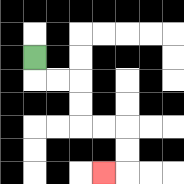{'start': '[1, 2]', 'end': '[4, 7]', 'path_directions': 'D,R,R,D,D,R,R,D,D,L', 'path_coordinates': '[[1, 2], [1, 3], [2, 3], [3, 3], [3, 4], [3, 5], [4, 5], [5, 5], [5, 6], [5, 7], [4, 7]]'}